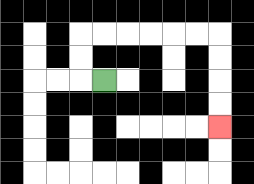{'start': '[4, 3]', 'end': '[9, 5]', 'path_directions': 'L,U,U,R,R,R,R,R,R,D,D,D,D', 'path_coordinates': '[[4, 3], [3, 3], [3, 2], [3, 1], [4, 1], [5, 1], [6, 1], [7, 1], [8, 1], [9, 1], [9, 2], [9, 3], [9, 4], [9, 5]]'}